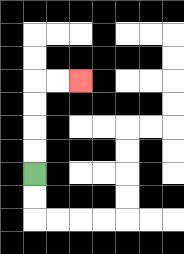{'start': '[1, 7]', 'end': '[3, 3]', 'path_directions': 'U,U,U,U,R,R', 'path_coordinates': '[[1, 7], [1, 6], [1, 5], [1, 4], [1, 3], [2, 3], [3, 3]]'}